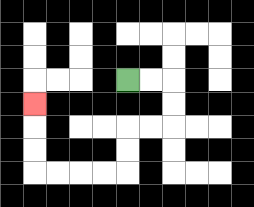{'start': '[5, 3]', 'end': '[1, 4]', 'path_directions': 'R,R,D,D,L,L,D,D,L,L,L,L,U,U,U', 'path_coordinates': '[[5, 3], [6, 3], [7, 3], [7, 4], [7, 5], [6, 5], [5, 5], [5, 6], [5, 7], [4, 7], [3, 7], [2, 7], [1, 7], [1, 6], [1, 5], [1, 4]]'}